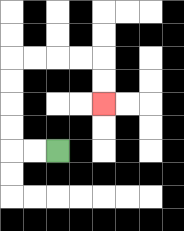{'start': '[2, 6]', 'end': '[4, 4]', 'path_directions': 'L,L,U,U,U,U,R,R,R,R,D,D', 'path_coordinates': '[[2, 6], [1, 6], [0, 6], [0, 5], [0, 4], [0, 3], [0, 2], [1, 2], [2, 2], [3, 2], [4, 2], [4, 3], [4, 4]]'}